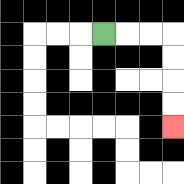{'start': '[4, 1]', 'end': '[7, 5]', 'path_directions': 'R,R,R,D,D,D,D', 'path_coordinates': '[[4, 1], [5, 1], [6, 1], [7, 1], [7, 2], [7, 3], [7, 4], [7, 5]]'}